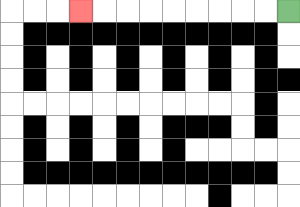{'start': '[12, 0]', 'end': '[3, 0]', 'path_directions': 'L,L,L,L,L,L,L,L,L', 'path_coordinates': '[[12, 0], [11, 0], [10, 0], [9, 0], [8, 0], [7, 0], [6, 0], [5, 0], [4, 0], [3, 0]]'}